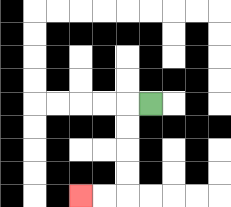{'start': '[6, 4]', 'end': '[3, 8]', 'path_directions': 'L,D,D,D,D,L,L', 'path_coordinates': '[[6, 4], [5, 4], [5, 5], [5, 6], [5, 7], [5, 8], [4, 8], [3, 8]]'}